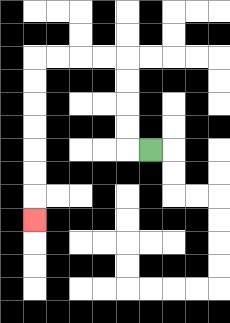{'start': '[6, 6]', 'end': '[1, 9]', 'path_directions': 'L,U,U,U,U,L,L,L,L,D,D,D,D,D,D,D', 'path_coordinates': '[[6, 6], [5, 6], [5, 5], [5, 4], [5, 3], [5, 2], [4, 2], [3, 2], [2, 2], [1, 2], [1, 3], [1, 4], [1, 5], [1, 6], [1, 7], [1, 8], [1, 9]]'}